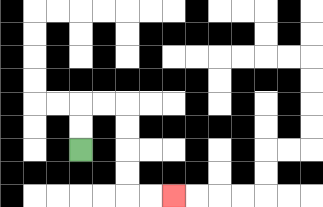{'start': '[3, 6]', 'end': '[7, 8]', 'path_directions': 'U,U,R,R,D,D,D,D,R,R', 'path_coordinates': '[[3, 6], [3, 5], [3, 4], [4, 4], [5, 4], [5, 5], [5, 6], [5, 7], [5, 8], [6, 8], [7, 8]]'}